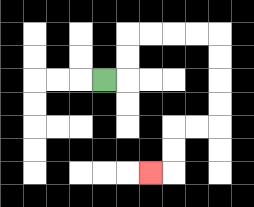{'start': '[4, 3]', 'end': '[6, 7]', 'path_directions': 'R,U,U,R,R,R,R,D,D,D,D,L,L,D,D,L', 'path_coordinates': '[[4, 3], [5, 3], [5, 2], [5, 1], [6, 1], [7, 1], [8, 1], [9, 1], [9, 2], [9, 3], [9, 4], [9, 5], [8, 5], [7, 5], [7, 6], [7, 7], [6, 7]]'}